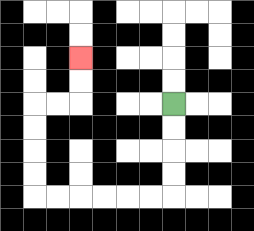{'start': '[7, 4]', 'end': '[3, 2]', 'path_directions': 'D,D,D,D,L,L,L,L,L,L,U,U,U,U,R,R,U,U', 'path_coordinates': '[[7, 4], [7, 5], [7, 6], [7, 7], [7, 8], [6, 8], [5, 8], [4, 8], [3, 8], [2, 8], [1, 8], [1, 7], [1, 6], [1, 5], [1, 4], [2, 4], [3, 4], [3, 3], [3, 2]]'}